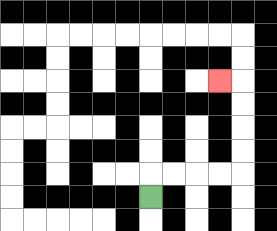{'start': '[6, 8]', 'end': '[9, 3]', 'path_directions': 'U,R,R,R,R,U,U,U,U,L', 'path_coordinates': '[[6, 8], [6, 7], [7, 7], [8, 7], [9, 7], [10, 7], [10, 6], [10, 5], [10, 4], [10, 3], [9, 3]]'}